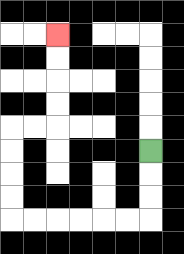{'start': '[6, 6]', 'end': '[2, 1]', 'path_directions': 'D,D,D,L,L,L,L,L,L,U,U,U,U,R,R,U,U,U,U', 'path_coordinates': '[[6, 6], [6, 7], [6, 8], [6, 9], [5, 9], [4, 9], [3, 9], [2, 9], [1, 9], [0, 9], [0, 8], [0, 7], [0, 6], [0, 5], [1, 5], [2, 5], [2, 4], [2, 3], [2, 2], [2, 1]]'}